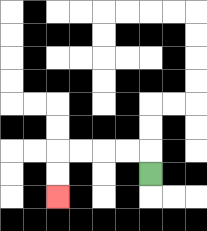{'start': '[6, 7]', 'end': '[2, 8]', 'path_directions': 'U,L,L,L,L,D,D', 'path_coordinates': '[[6, 7], [6, 6], [5, 6], [4, 6], [3, 6], [2, 6], [2, 7], [2, 8]]'}